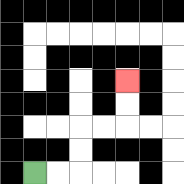{'start': '[1, 7]', 'end': '[5, 3]', 'path_directions': 'R,R,U,U,R,R,U,U', 'path_coordinates': '[[1, 7], [2, 7], [3, 7], [3, 6], [3, 5], [4, 5], [5, 5], [5, 4], [5, 3]]'}